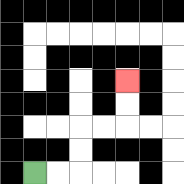{'start': '[1, 7]', 'end': '[5, 3]', 'path_directions': 'R,R,U,U,R,R,U,U', 'path_coordinates': '[[1, 7], [2, 7], [3, 7], [3, 6], [3, 5], [4, 5], [5, 5], [5, 4], [5, 3]]'}